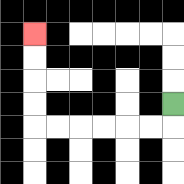{'start': '[7, 4]', 'end': '[1, 1]', 'path_directions': 'D,L,L,L,L,L,L,U,U,U,U', 'path_coordinates': '[[7, 4], [7, 5], [6, 5], [5, 5], [4, 5], [3, 5], [2, 5], [1, 5], [1, 4], [1, 3], [1, 2], [1, 1]]'}